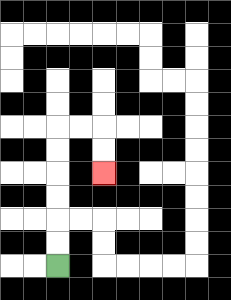{'start': '[2, 11]', 'end': '[4, 7]', 'path_directions': 'U,U,U,U,U,U,R,R,D,D', 'path_coordinates': '[[2, 11], [2, 10], [2, 9], [2, 8], [2, 7], [2, 6], [2, 5], [3, 5], [4, 5], [4, 6], [4, 7]]'}